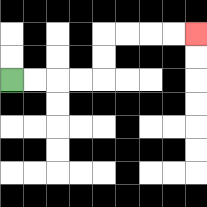{'start': '[0, 3]', 'end': '[8, 1]', 'path_directions': 'R,R,R,R,U,U,R,R,R,R', 'path_coordinates': '[[0, 3], [1, 3], [2, 3], [3, 3], [4, 3], [4, 2], [4, 1], [5, 1], [6, 1], [7, 1], [8, 1]]'}